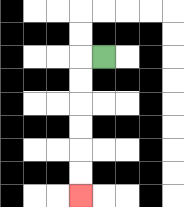{'start': '[4, 2]', 'end': '[3, 8]', 'path_directions': 'L,D,D,D,D,D,D', 'path_coordinates': '[[4, 2], [3, 2], [3, 3], [3, 4], [3, 5], [3, 6], [3, 7], [3, 8]]'}